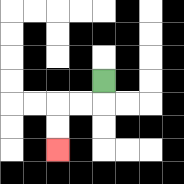{'start': '[4, 3]', 'end': '[2, 6]', 'path_directions': 'D,L,L,D,D', 'path_coordinates': '[[4, 3], [4, 4], [3, 4], [2, 4], [2, 5], [2, 6]]'}